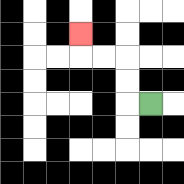{'start': '[6, 4]', 'end': '[3, 1]', 'path_directions': 'L,U,U,L,L,U', 'path_coordinates': '[[6, 4], [5, 4], [5, 3], [5, 2], [4, 2], [3, 2], [3, 1]]'}